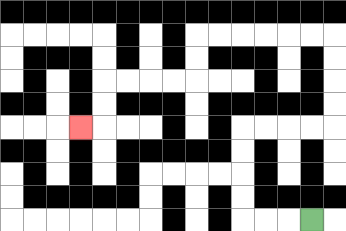{'start': '[13, 9]', 'end': '[3, 5]', 'path_directions': 'L,L,L,U,U,U,U,R,R,R,R,U,U,U,U,L,L,L,L,L,L,D,D,L,L,L,L,D,D,L', 'path_coordinates': '[[13, 9], [12, 9], [11, 9], [10, 9], [10, 8], [10, 7], [10, 6], [10, 5], [11, 5], [12, 5], [13, 5], [14, 5], [14, 4], [14, 3], [14, 2], [14, 1], [13, 1], [12, 1], [11, 1], [10, 1], [9, 1], [8, 1], [8, 2], [8, 3], [7, 3], [6, 3], [5, 3], [4, 3], [4, 4], [4, 5], [3, 5]]'}